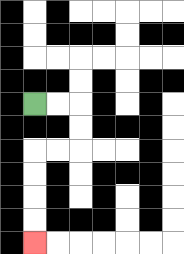{'start': '[1, 4]', 'end': '[1, 10]', 'path_directions': 'R,R,D,D,L,L,D,D,D,D', 'path_coordinates': '[[1, 4], [2, 4], [3, 4], [3, 5], [3, 6], [2, 6], [1, 6], [1, 7], [1, 8], [1, 9], [1, 10]]'}